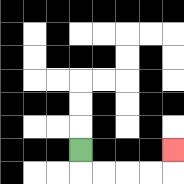{'start': '[3, 6]', 'end': '[7, 6]', 'path_directions': 'D,R,R,R,R,U', 'path_coordinates': '[[3, 6], [3, 7], [4, 7], [5, 7], [6, 7], [7, 7], [7, 6]]'}